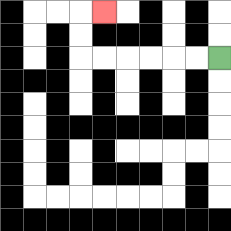{'start': '[9, 2]', 'end': '[4, 0]', 'path_directions': 'L,L,L,L,L,L,U,U,R', 'path_coordinates': '[[9, 2], [8, 2], [7, 2], [6, 2], [5, 2], [4, 2], [3, 2], [3, 1], [3, 0], [4, 0]]'}